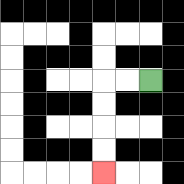{'start': '[6, 3]', 'end': '[4, 7]', 'path_directions': 'L,L,D,D,D,D', 'path_coordinates': '[[6, 3], [5, 3], [4, 3], [4, 4], [4, 5], [4, 6], [4, 7]]'}